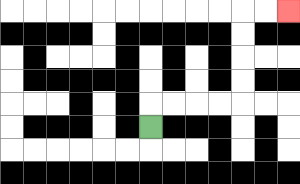{'start': '[6, 5]', 'end': '[12, 0]', 'path_directions': 'U,R,R,R,R,U,U,U,U,R,R', 'path_coordinates': '[[6, 5], [6, 4], [7, 4], [8, 4], [9, 4], [10, 4], [10, 3], [10, 2], [10, 1], [10, 0], [11, 0], [12, 0]]'}